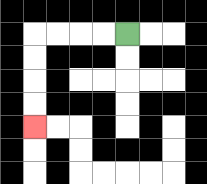{'start': '[5, 1]', 'end': '[1, 5]', 'path_directions': 'L,L,L,L,D,D,D,D', 'path_coordinates': '[[5, 1], [4, 1], [3, 1], [2, 1], [1, 1], [1, 2], [1, 3], [1, 4], [1, 5]]'}